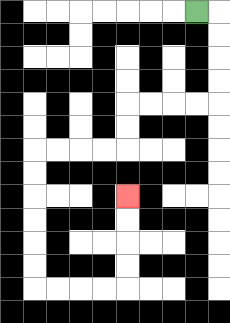{'start': '[8, 0]', 'end': '[5, 8]', 'path_directions': 'R,D,D,D,D,L,L,L,L,D,D,L,L,L,L,D,D,D,D,D,D,R,R,R,R,U,U,U,U', 'path_coordinates': '[[8, 0], [9, 0], [9, 1], [9, 2], [9, 3], [9, 4], [8, 4], [7, 4], [6, 4], [5, 4], [5, 5], [5, 6], [4, 6], [3, 6], [2, 6], [1, 6], [1, 7], [1, 8], [1, 9], [1, 10], [1, 11], [1, 12], [2, 12], [3, 12], [4, 12], [5, 12], [5, 11], [5, 10], [5, 9], [5, 8]]'}